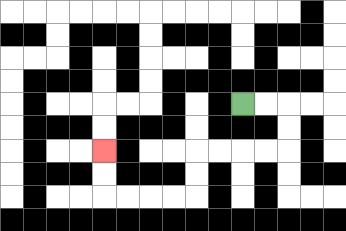{'start': '[10, 4]', 'end': '[4, 6]', 'path_directions': 'R,R,D,D,L,L,L,L,D,D,L,L,L,L,U,U', 'path_coordinates': '[[10, 4], [11, 4], [12, 4], [12, 5], [12, 6], [11, 6], [10, 6], [9, 6], [8, 6], [8, 7], [8, 8], [7, 8], [6, 8], [5, 8], [4, 8], [4, 7], [4, 6]]'}